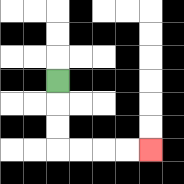{'start': '[2, 3]', 'end': '[6, 6]', 'path_directions': 'D,D,D,R,R,R,R', 'path_coordinates': '[[2, 3], [2, 4], [2, 5], [2, 6], [3, 6], [4, 6], [5, 6], [6, 6]]'}